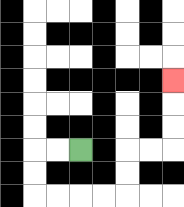{'start': '[3, 6]', 'end': '[7, 3]', 'path_directions': 'L,L,D,D,R,R,R,R,U,U,R,R,U,U,U', 'path_coordinates': '[[3, 6], [2, 6], [1, 6], [1, 7], [1, 8], [2, 8], [3, 8], [4, 8], [5, 8], [5, 7], [5, 6], [6, 6], [7, 6], [7, 5], [7, 4], [7, 3]]'}